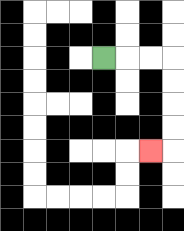{'start': '[4, 2]', 'end': '[6, 6]', 'path_directions': 'R,R,R,D,D,D,D,L', 'path_coordinates': '[[4, 2], [5, 2], [6, 2], [7, 2], [7, 3], [7, 4], [7, 5], [7, 6], [6, 6]]'}